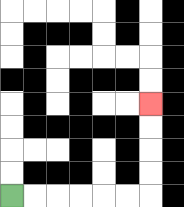{'start': '[0, 8]', 'end': '[6, 4]', 'path_directions': 'R,R,R,R,R,R,U,U,U,U', 'path_coordinates': '[[0, 8], [1, 8], [2, 8], [3, 8], [4, 8], [5, 8], [6, 8], [6, 7], [6, 6], [6, 5], [6, 4]]'}